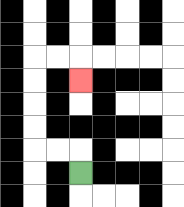{'start': '[3, 7]', 'end': '[3, 3]', 'path_directions': 'U,L,L,U,U,U,U,R,R,D', 'path_coordinates': '[[3, 7], [3, 6], [2, 6], [1, 6], [1, 5], [1, 4], [1, 3], [1, 2], [2, 2], [3, 2], [3, 3]]'}